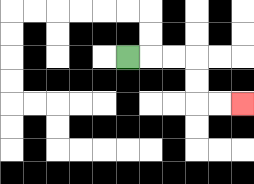{'start': '[5, 2]', 'end': '[10, 4]', 'path_directions': 'R,R,R,D,D,R,R', 'path_coordinates': '[[5, 2], [6, 2], [7, 2], [8, 2], [8, 3], [8, 4], [9, 4], [10, 4]]'}